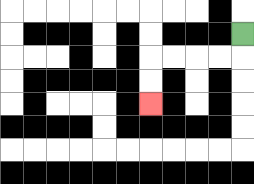{'start': '[10, 1]', 'end': '[6, 4]', 'path_directions': 'D,L,L,L,L,D,D', 'path_coordinates': '[[10, 1], [10, 2], [9, 2], [8, 2], [7, 2], [6, 2], [6, 3], [6, 4]]'}